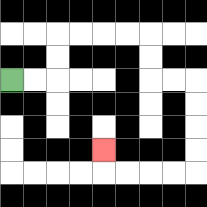{'start': '[0, 3]', 'end': '[4, 6]', 'path_directions': 'R,R,U,U,R,R,R,R,D,D,R,R,D,D,D,D,L,L,L,L,U', 'path_coordinates': '[[0, 3], [1, 3], [2, 3], [2, 2], [2, 1], [3, 1], [4, 1], [5, 1], [6, 1], [6, 2], [6, 3], [7, 3], [8, 3], [8, 4], [8, 5], [8, 6], [8, 7], [7, 7], [6, 7], [5, 7], [4, 7], [4, 6]]'}